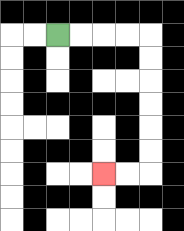{'start': '[2, 1]', 'end': '[4, 7]', 'path_directions': 'R,R,R,R,D,D,D,D,D,D,L,L', 'path_coordinates': '[[2, 1], [3, 1], [4, 1], [5, 1], [6, 1], [6, 2], [6, 3], [6, 4], [6, 5], [6, 6], [6, 7], [5, 7], [4, 7]]'}